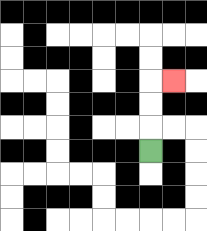{'start': '[6, 6]', 'end': '[7, 3]', 'path_directions': 'U,U,U,R', 'path_coordinates': '[[6, 6], [6, 5], [6, 4], [6, 3], [7, 3]]'}